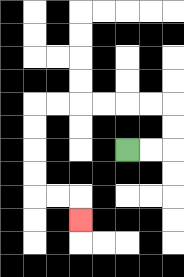{'start': '[5, 6]', 'end': '[3, 9]', 'path_directions': 'R,R,U,U,L,L,L,L,L,L,D,D,D,D,R,R,D', 'path_coordinates': '[[5, 6], [6, 6], [7, 6], [7, 5], [7, 4], [6, 4], [5, 4], [4, 4], [3, 4], [2, 4], [1, 4], [1, 5], [1, 6], [1, 7], [1, 8], [2, 8], [3, 8], [3, 9]]'}